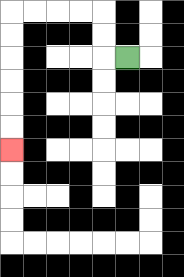{'start': '[5, 2]', 'end': '[0, 6]', 'path_directions': 'L,U,U,L,L,L,L,D,D,D,D,D,D', 'path_coordinates': '[[5, 2], [4, 2], [4, 1], [4, 0], [3, 0], [2, 0], [1, 0], [0, 0], [0, 1], [0, 2], [0, 3], [0, 4], [0, 5], [0, 6]]'}